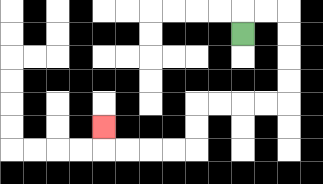{'start': '[10, 1]', 'end': '[4, 5]', 'path_directions': 'U,R,R,D,D,D,D,L,L,L,L,D,D,L,L,L,L,U', 'path_coordinates': '[[10, 1], [10, 0], [11, 0], [12, 0], [12, 1], [12, 2], [12, 3], [12, 4], [11, 4], [10, 4], [9, 4], [8, 4], [8, 5], [8, 6], [7, 6], [6, 6], [5, 6], [4, 6], [4, 5]]'}